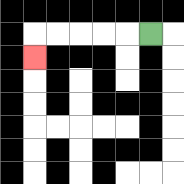{'start': '[6, 1]', 'end': '[1, 2]', 'path_directions': 'L,L,L,L,L,D', 'path_coordinates': '[[6, 1], [5, 1], [4, 1], [3, 1], [2, 1], [1, 1], [1, 2]]'}